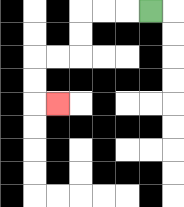{'start': '[6, 0]', 'end': '[2, 4]', 'path_directions': 'L,L,L,D,D,L,L,D,D,R', 'path_coordinates': '[[6, 0], [5, 0], [4, 0], [3, 0], [3, 1], [3, 2], [2, 2], [1, 2], [1, 3], [1, 4], [2, 4]]'}